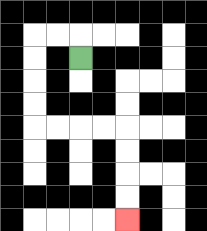{'start': '[3, 2]', 'end': '[5, 9]', 'path_directions': 'U,L,L,D,D,D,D,R,R,R,R,D,D,D,D', 'path_coordinates': '[[3, 2], [3, 1], [2, 1], [1, 1], [1, 2], [1, 3], [1, 4], [1, 5], [2, 5], [3, 5], [4, 5], [5, 5], [5, 6], [5, 7], [5, 8], [5, 9]]'}